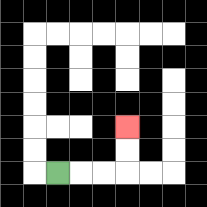{'start': '[2, 7]', 'end': '[5, 5]', 'path_directions': 'R,R,R,U,U', 'path_coordinates': '[[2, 7], [3, 7], [4, 7], [5, 7], [5, 6], [5, 5]]'}